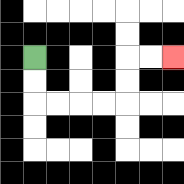{'start': '[1, 2]', 'end': '[7, 2]', 'path_directions': 'D,D,R,R,R,R,U,U,R,R', 'path_coordinates': '[[1, 2], [1, 3], [1, 4], [2, 4], [3, 4], [4, 4], [5, 4], [5, 3], [5, 2], [6, 2], [7, 2]]'}